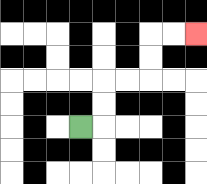{'start': '[3, 5]', 'end': '[8, 1]', 'path_directions': 'R,U,U,R,R,U,U,R,R', 'path_coordinates': '[[3, 5], [4, 5], [4, 4], [4, 3], [5, 3], [6, 3], [6, 2], [6, 1], [7, 1], [8, 1]]'}